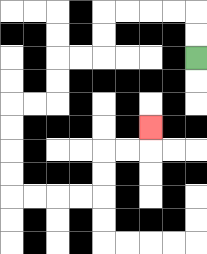{'start': '[8, 2]', 'end': '[6, 5]', 'path_directions': 'U,U,L,L,L,L,D,D,L,L,D,D,L,L,D,D,D,D,R,R,R,R,U,U,R,R,U', 'path_coordinates': '[[8, 2], [8, 1], [8, 0], [7, 0], [6, 0], [5, 0], [4, 0], [4, 1], [4, 2], [3, 2], [2, 2], [2, 3], [2, 4], [1, 4], [0, 4], [0, 5], [0, 6], [0, 7], [0, 8], [1, 8], [2, 8], [3, 8], [4, 8], [4, 7], [4, 6], [5, 6], [6, 6], [6, 5]]'}